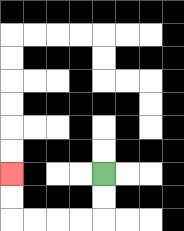{'start': '[4, 7]', 'end': '[0, 7]', 'path_directions': 'D,D,L,L,L,L,U,U', 'path_coordinates': '[[4, 7], [4, 8], [4, 9], [3, 9], [2, 9], [1, 9], [0, 9], [0, 8], [0, 7]]'}